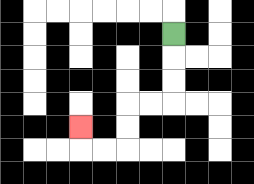{'start': '[7, 1]', 'end': '[3, 5]', 'path_directions': 'D,D,D,L,L,D,D,L,L,U', 'path_coordinates': '[[7, 1], [7, 2], [7, 3], [7, 4], [6, 4], [5, 4], [5, 5], [5, 6], [4, 6], [3, 6], [3, 5]]'}